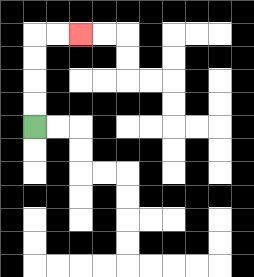{'start': '[1, 5]', 'end': '[3, 1]', 'path_directions': 'U,U,U,U,R,R', 'path_coordinates': '[[1, 5], [1, 4], [1, 3], [1, 2], [1, 1], [2, 1], [3, 1]]'}